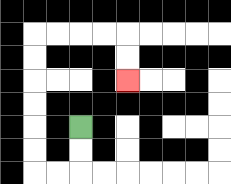{'start': '[3, 5]', 'end': '[5, 3]', 'path_directions': 'D,D,L,L,U,U,U,U,U,U,R,R,R,R,D,D', 'path_coordinates': '[[3, 5], [3, 6], [3, 7], [2, 7], [1, 7], [1, 6], [1, 5], [1, 4], [1, 3], [1, 2], [1, 1], [2, 1], [3, 1], [4, 1], [5, 1], [5, 2], [5, 3]]'}